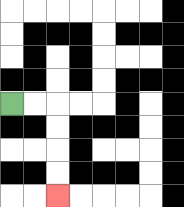{'start': '[0, 4]', 'end': '[2, 8]', 'path_directions': 'R,R,D,D,D,D', 'path_coordinates': '[[0, 4], [1, 4], [2, 4], [2, 5], [2, 6], [2, 7], [2, 8]]'}